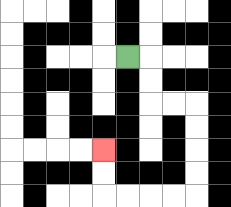{'start': '[5, 2]', 'end': '[4, 6]', 'path_directions': 'R,D,D,R,R,D,D,D,D,L,L,L,L,U,U', 'path_coordinates': '[[5, 2], [6, 2], [6, 3], [6, 4], [7, 4], [8, 4], [8, 5], [8, 6], [8, 7], [8, 8], [7, 8], [6, 8], [5, 8], [4, 8], [4, 7], [4, 6]]'}